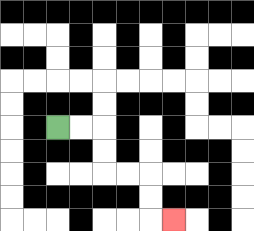{'start': '[2, 5]', 'end': '[7, 9]', 'path_directions': 'R,R,D,D,R,R,D,D,R', 'path_coordinates': '[[2, 5], [3, 5], [4, 5], [4, 6], [4, 7], [5, 7], [6, 7], [6, 8], [6, 9], [7, 9]]'}